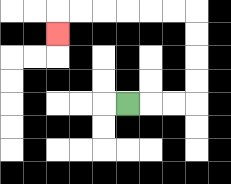{'start': '[5, 4]', 'end': '[2, 1]', 'path_directions': 'R,R,R,U,U,U,U,L,L,L,L,L,L,D', 'path_coordinates': '[[5, 4], [6, 4], [7, 4], [8, 4], [8, 3], [8, 2], [8, 1], [8, 0], [7, 0], [6, 0], [5, 0], [4, 0], [3, 0], [2, 0], [2, 1]]'}